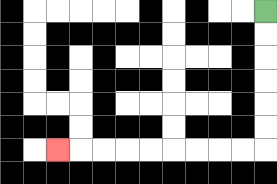{'start': '[11, 0]', 'end': '[2, 6]', 'path_directions': 'D,D,D,D,D,D,L,L,L,L,L,L,L,L,L', 'path_coordinates': '[[11, 0], [11, 1], [11, 2], [11, 3], [11, 4], [11, 5], [11, 6], [10, 6], [9, 6], [8, 6], [7, 6], [6, 6], [5, 6], [4, 6], [3, 6], [2, 6]]'}